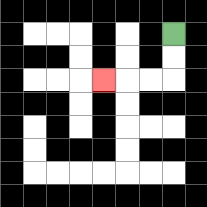{'start': '[7, 1]', 'end': '[4, 3]', 'path_directions': 'D,D,L,L,L', 'path_coordinates': '[[7, 1], [7, 2], [7, 3], [6, 3], [5, 3], [4, 3]]'}